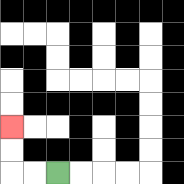{'start': '[2, 7]', 'end': '[0, 5]', 'path_directions': 'L,L,U,U', 'path_coordinates': '[[2, 7], [1, 7], [0, 7], [0, 6], [0, 5]]'}